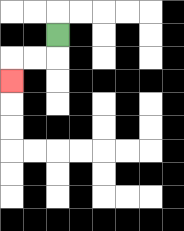{'start': '[2, 1]', 'end': '[0, 3]', 'path_directions': 'D,L,L,D', 'path_coordinates': '[[2, 1], [2, 2], [1, 2], [0, 2], [0, 3]]'}